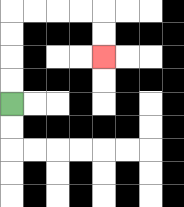{'start': '[0, 4]', 'end': '[4, 2]', 'path_directions': 'U,U,U,U,R,R,R,R,D,D', 'path_coordinates': '[[0, 4], [0, 3], [0, 2], [0, 1], [0, 0], [1, 0], [2, 0], [3, 0], [4, 0], [4, 1], [4, 2]]'}